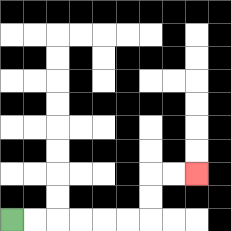{'start': '[0, 9]', 'end': '[8, 7]', 'path_directions': 'R,R,R,R,R,R,U,U,R,R', 'path_coordinates': '[[0, 9], [1, 9], [2, 9], [3, 9], [4, 9], [5, 9], [6, 9], [6, 8], [6, 7], [7, 7], [8, 7]]'}